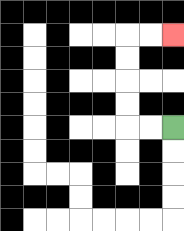{'start': '[7, 5]', 'end': '[7, 1]', 'path_directions': 'L,L,U,U,U,U,R,R', 'path_coordinates': '[[7, 5], [6, 5], [5, 5], [5, 4], [5, 3], [5, 2], [5, 1], [6, 1], [7, 1]]'}